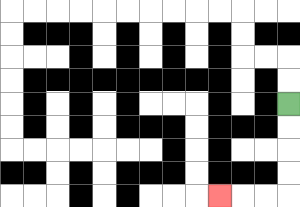{'start': '[12, 4]', 'end': '[9, 8]', 'path_directions': 'D,D,D,D,L,L,L', 'path_coordinates': '[[12, 4], [12, 5], [12, 6], [12, 7], [12, 8], [11, 8], [10, 8], [9, 8]]'}